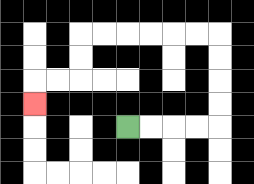{'start': '[5, 5]', 'end': '[1, 4]', 'path_directions': 'R,R,R,R,U,U,U,U,L,L,L,L,L,L,D,D,L,L,D', 'path_coordinates': '[[5, 5], [6, 5], [7, 5], [8, 5], [9, 5], [9, 4], [9, 3], [9, 2], [9, 1], [8, 1], [7, 1], [6, 1], [5, 1], [4, 1], [3, 1], [3, 2], [3, 3], [2, 3], [1, 3], [1, 4]]'}